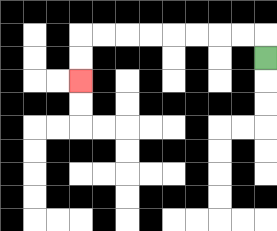{'start': '[11, 2]', 'end': '[3, 3]', 'path_directions': 'U,L,L,L,L,L,L,L,L,D,D', 'path_coordinates': '[[11, 2], [11, 1], [10, 1], [9, 1], [8, 1], [7, 1], [6, 1], [5, 1], [4, 1], [3, 1], [3, 2], [3, 3]]'}